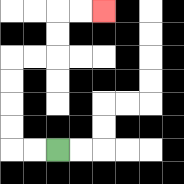{'start': '[2, 6]', 'end': '[4, 0]', 'path_directions': 'L,L,U,U,U,U,R,R,U,U,R,R', 'path_coordinates': '[[2, 6], [1, 6], [0, 6], [0, 5], [0, 4], [0, 3], [0, 2], [1, 2], [2, 2], [2, 1], [2, 0], [3, 0], [4, 0]]'}